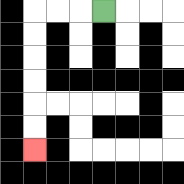{'start': '[4, 0]', 'end': '[1, 6]', 'path_directions': 'L,L,L,D,D,D,D,D,D', 'path_coordinates': '[[4, 0], [3, 0], [2, 0], [1, 0], [1, 1], [1, 2], [1, 3], [1, 4], [1, 5], [1, 6]]'}